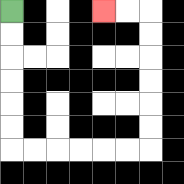{'start': '[0, 0]', 'end': '[4, 0]', 'path_directions': 'D,D,D,D,D,D,R,R,R,R,R,R,U,U,U,U,U,U,L,L', 'path_coordinates': '[[0, 0], [0, 1], [0, 2], [0, 3], [0, 4], [0, 5], [0, 6], [1, 6], [2, 6], [3, 6], [4, 6], [5, 6], [6, 6], [6, 5], [6, 4], [6, 3], [6, 2], [6, 1], [6, 0], [5, 0], [4, 0]]'}